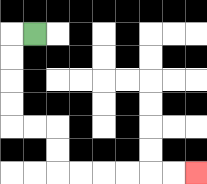{'start': '[1, 1]', 'end': '[8, 7]', 'path_directions': 'L,D,D,D,D,R,R,D,D,R,R,R,R,R,R', 'path_coordinates': '[[1, 1], [0, 1], [0, 2], [0, 3], [0, 4], [0, 5], [1, 5], [2, 5], [2, 6], [2, 7], [3, 7], [4, 7], [5, 7], [6, 7], [7, 7], [8, 7]]'}